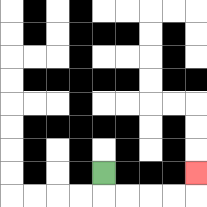{'start': '[4, 7]', 'end': '[8, 7]', 'path_directions': 'D,R,R,R,R,U', 'path_coordinates': '[[4, 7], [4, 8], [5, 8], [6, 8], [7, 8], [8, 8], [8, 7]]'}